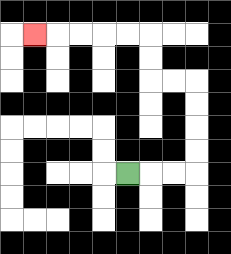{'start': '[5, 7]', 'end': '[1, 1]', 'path_directions': 'R,R,R,U,U,U,U,L,L,U,U,L,L,L,L,L', 'path_coordinates': '[[5, 7], [6, 7], [7, 7], [8, 7], [8, 6], [8, 5], [8, 4], [8, 3], [7, 3], [6, 3], [6, 2], [6, 1], [5, 1], [4, 1], [3, 1], [2, 1], [1, 1]]'}